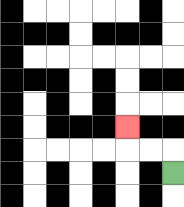{'start': '[7, 7]', 'end': '[5, 5]', 'path_directions': 'U,L,L,U', 'path_coordinates': '[[7, 7], [7, 6], [6, 6], [5, 6], [5, 5]]'}